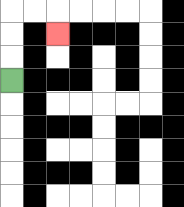{'start': '[0, 3]', 'end': '[2, 1]', 'path_directions': 'U,U,U,R,R,D', 'path_coordinates': '[[0, 3], [0, 2], [0, 1], [0, 0], [1, 0], [2, 0], [2, 1]]'}